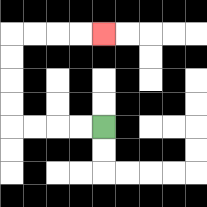{'start': '[4, 5]', 'end': '[4, 1]', 'path_directions': 'L,L,L,L,U,U,U,U,R,R,R,R', 'path_coordinates': '[[4, 5], [3, 5], [2, 5], [1, 5], [0, 5], [0, 4], [0, 3], [0, 2], [0, 1], [1, 1], [2, 1], [3, 1], [4, 1]]'}